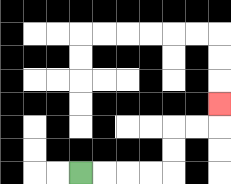{'start': '[3, 7]', 'end': '[9, 4]', 'path_directions': 'R,R,R,R,U,U,R,R,U', 'path_coordinates': '[[3, 7], [4, 7], [5, 7], [6, 7], [7, 7], [7, 6], [7, 5], [8, 5], [9, 5], [9, 4]]'}